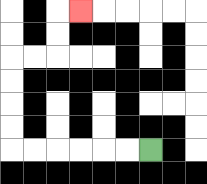{'start': '[6, 6]', 'end': '[3, 0]', 'path_directions': 'L,L,L,L,L,L,U,U,U,U,R,R,U,U,R', 'path_coordinates': '[[6, 6], [5, 6], [4, 6], [3, 6], [2, 6], [1, 6], [0, 6], [0, 5], [0, 4], [0, 3], [0, 2], [1, 2], [2, 2], [2, 1], [2, 0], [3, 0]]'}